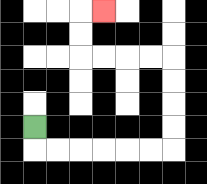{'start': '[1, 5]', 'end': '[4, 0]', 'path_directions': 'D,R,R,R,R,R,R,U,U,U,U,L,L,L,L,U,U,R', 'path_coordinates': '[[1, 5], [1, 6], [2, 6], [3, 6], [4, 6], [5, 6], [6, 6], [7, 6], [7, 5], [7, 4], [7, 3], [7, 2], [6, 2], [5, 2], [4, 2], [3, 2], [3, 1], [3, 0], [4, 0]]'}